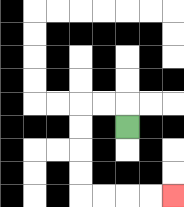{'start': '[5, 5]', 'end': '[7, 8]', 'path_directions': 'U,L,L,D,D,D,D,R,R,R,R', 'path_coordinates': '[[5, 5], [5, 4], [4, 4], [3, 4], [3, 5], [3, 6], [3, 7], [3, 8], [4, 8], [5, 8], [6, 8], [7, 8]]'}